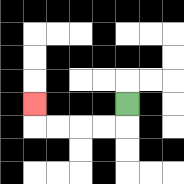{'start': '[5, 4]', 'end': '[1, 4]', 'path_directions': 'D,L,L,L,L,U', 'path_coordinates': '[[5, 4], [5, 5], [4, 5], [3, 5], [2, 5], [1, 5], [1, 4]]'}